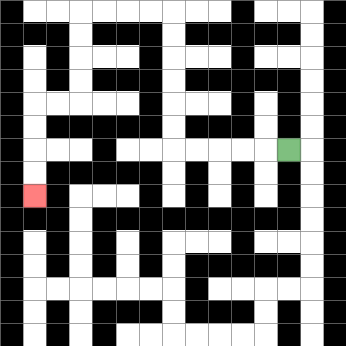{'start': '[12, 6]', 'end': '[1, 8]', 'path_directions': 'L,L,L,L,L,U,U,U,U,U,U,L,L,L,L,D,D,D,D,L,L,D,D,D,D', 'path_coordinates': '[[12, 6], [11, 6], [10, 6], [9, 6], [8, 6], [7, 6], [7, 5], [7, 4], [7, 3], [7, 2], [7, 1], [7, 0], [6, 0], [5, 0], [4, 0], [3, 0], [3, 1], [3, 2], [3, 3], [3, 4], [2, 4], [1, 4], [1, 5], [1, 6], [1, 7], [1, 8]]'}